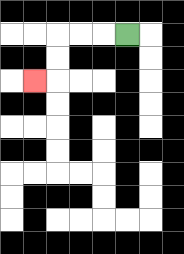{'start': '[5, 1]', 'end': '[1, 3]', 'path_directions': 'L,L,L,D,D,L', 'path_coordinates': '[[5, 1], [4, 1], [3, 1], [2, 1], [2, 2], [2, 3], [1, 3]]'}